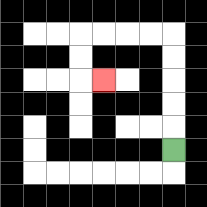{'start': '[7, 6]', 'end': '[4, 3]', 'path_directions': 'U,U,U,U,U,L,L,L,L,D,D,R', 'path_coordinates': '[[7, 6], [7, 5], [7, 4], [7, 3], [7, 2], [7, 1], [6, 1], [5, 1], [4, 1], [3, 1], [3, 2], [3, 3], [4, 3]]'}